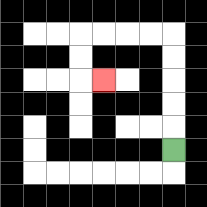{'start': '[7, 6]', 'end': '[4, 3]', 'path_directions': 'U,U,U,U,U,L,L,L,L,D,D,R', 'path_coordinates': '[[7, 6], [7, 5], [7, 4], [7, 3], [7, 2], [7, 1], [6, 1], [5, 1], [4, 1], [3, 1], [3, 2], [3, 3], [4, 3]]'}